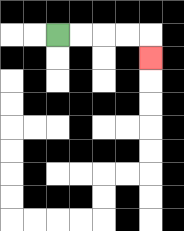{'start': '[2, 1]', 'end': '[6, 2]', 'path_directions': 'R,R,R,R,D', 'path_coordinates': '[[2, 1], [3, 1], [4, 1], [5, 1], [6, 1], [6, 2]]'}